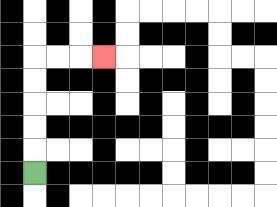{'start': '[1, 7]', 'end': '[4, 2]', 'path_directions': 'U,U,U,U,U,R,R,R', 'path_coordinates': '[[1, 7], [1, 6], [1, 5], [1, 4], [1, 3], [1, 2], [2, 2], [3, 2], [4, 2]]'}